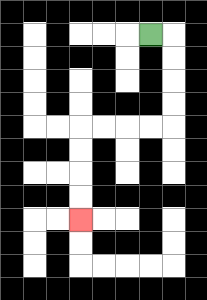{'start': '[6, 1]', 'end': '[3, 9]', 'path_directions': 'R,D,D,D,D,L,L,L,L,D,D,D,D', 'path_coordinates': '[[6, 1], [7, 1], [7, 2], [7, 3], [7, 4], [7, 5], [6, 5], [5, 5], [4, 5], [3, 5], [3, 6], [3, 7], [3, 8], [3, 9]]'}